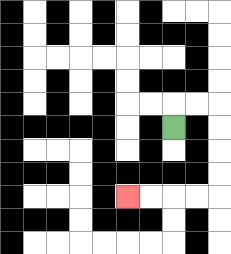{'start': '[7, 5]', 'end': '[5, 8]', 'path_directions': 'U,R,R,D,D,D,D,L,L,L,L', 'path_coordinates': '[[7, 5], [7, 4], [8, 4], [9, 4], [9, 5], [9, 6], [9, 7], [9, 8], [8, 8], [7, 8], [6, 8], [5, 8]]'}